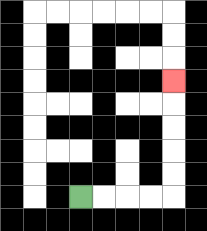{'start': '[3, 8]', 'end': '[7, 3]', 'path_directions': 'R,R,R,R,U,U,U,U,U', 'path_coordinates': '[[3, 8], [4, 8], [5, 8], [6, 8], [7, 8], [7, 7], [7, 6], [7, 5], [7, 4], [7, 3]]'}